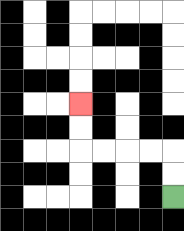{'start': '[7, 8]', 'end': '[3, 4]', 'path_directions': 'U,U,L,L,L,L,U,U', 'path_coordinates': '[[7, 8], [7, 7], [7, 6], [6, 6], [5, 6], [4, 6], [3, 6], [3, 5], [3, 4]]'}